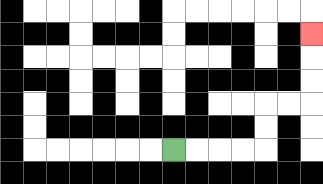{'start': '[7, 6]', 'end': '[13, 1]', 'path_directions': 'R,R,R,R,U,U,R,R,U,U,U', 'path_coordinates': '[[7, 6], [8, 6], [9, 6], [10, 6], [11, 6], [11, 5], [11, 4], [12, 4], [13, 4], [13, 3], [13, 2], [13, 1]]'}